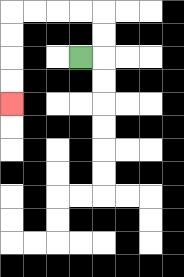{'start': '[3, 2]', 'end': '[0, 4]', 'path_directions': 'R,U,U,L,L,L,L,D,D,D,D', 'path_coordinates': '[[3, 2], [4, 2], [4, 1], [4, 0], [3, 0], [2, 0], [1, 0], [0, 0], [0, 1], [0, 2], [0, 3], [0, 4]]'}